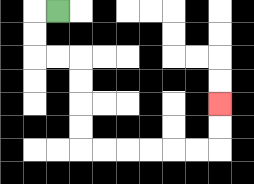{'start': '[2, 0]', 'end': '[9, 4]', 'path_directions': 'L,D,D,R,R,D,D,D,D,R,R,R,R,R,R,U,U', 'path_coordinates': '[[2, 0], [1, 0], [1, 1], [1, 2], [2, 2], [3, 2], [3, 3], [3, 4], [3, 5], [3, 6], [4, 6], [5, 6], [6, 6], [7, 6], [8, 6], [9, 6], [9, 5], [9, 4]]'}